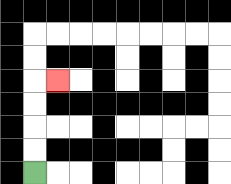{'start': '[1, 7]', 'end': '[2, 3]', 'path_directions': 'U,U,U,U,R', 'path_coordinates': '[[1, 7], [1, 6], [1, 5], [1, 4], [1, 3], [2, 3]]'}